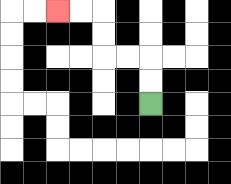{'start': '[6, 4]', 'end': '[2, 0]', 'path_directions': 'U,U,L,L,U,U,L,L', 'path_coordinates': '[[6, 4], [6, 3], [6, 2], [5, 2], [4, 2], [4, 1], [4, 0], [3, 0], [2, 0]]'}